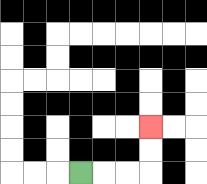{'start': '[3, 7]', 'end': '[6, 5]', 'path_directions': 'R,R,R,U,U', 'path_coordinates': '[[3, 7], [4, 7], [5, 7], [6, 7], [6, 6], [6, 5]]'}